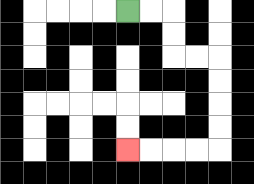{'start': '[5, 0]', 'end': '[5, 6]', 'path_directions': 'R,R,D,D,R,R,D,D,D,D,L,L,L,L', 'path_coordinates': '[[5, 0], [6, 0], [7, 0], [7, 1], [7, 2], [8, 2], [9, 2], [9, 3], [9, 4], [9, 5], [9, 6], [8, 6], [7, 6], [6, 6], [5, 6]]'}